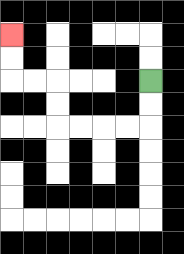{'start': '[6, 3]', 'end': '[0, 1]', 'path_directions': 'D,D,L,L,L,L,U,U,L,L,U,U', 'path_coordinates': '[[6, 3], [6, 4], [6, 5], [5, 5], [4, 5], [3, 5], [2, 5], [2, 4], [2, 3], [1, 3], [0, 3], [0, 2], [0, 1]]'}